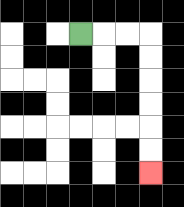{'start': '[3, 1]', 'end': '[6, 7]', 'path_directions': 'R,R,R,D,D,D,D,D,D', 'path_coordinates': '[[3, 1], [4, 1], [5, 1], [6, 1], [6, 2], [6, 3], [6, 4], [6, 5], [6, 6], [6, 7]]'}